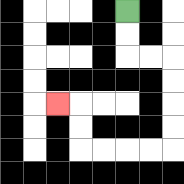{'start': '[5, 0]', 'end': '[2, 4]', 'path_directions': 'D,D,R,R,D,D,D,D,L,L,L,L,U,U,L', 'path_coordinates': '[[5, 0], [5, 1], [5, 2], [6, 2], [7, 2], [7, 3], [7, 4], [7, 5], [7, 6], [6, 6], [5, 6], [4, 6], [3, 6], [3, 5], [3, 4], [2, 4]]'}